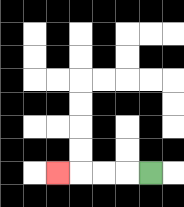{'start': '[6, 7]', 'end': '[2, 7]', 'path_directions': 'L,L,L,L', 'path_coordinates': '[[6, 7], [5, 7], [4, 7], [3, 7], [2, 7]]'}